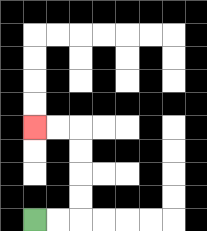{'start': '[1, 9]', 'end': '[1, 5]', 'path_directions': 'R,R,U,U,U,U,L,L', 'path_coordinates': '[[1, 9], [2, 9], [3, 9], [3, 8], [3, 7], [3, 6], [3, 5], [2, 5], [1, 5]]'}